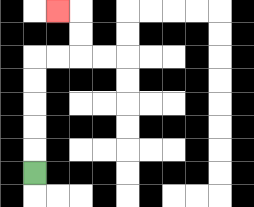{'start': '[1, 7]', 'end': '[2, 0]', 'path_directions': 'U,U,U,U,U,R,R,U,U,L', 'path_coordinates': '[[1, 7], [1, 6], [1, 5], [1, 4], [1, 3], [1, 2], [2, 2], [3, 2], [3, 1], [3, 0], [2, 0]]'}